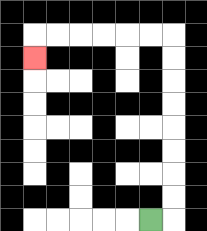{'start': '[6, 9]', 'end': '[1, 2]', 'path_directions': 'R,U,U,U,U,U,U,U,U,L,L,L,L,L,L,D', 'path_coordinates': '[[6, 9], [7, 9], [7, 8], [7, 7], [7, 6], [7, 5], [7, 4], [7, 3], [7, 2], [7, 1], [6, 1], [5, 1], [4, 1], [3, 1], [2, 1], [1, 1], [1, 2]]'}